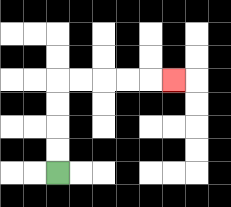{'start': '[2, 7]', 'end': '[7, 3]', 'path_directions': 'U,U,U,U,R,R,R,R,R', 'path_coordinates': '[[2, 7], [2, 6], [2, 5], [2, 4], [2, 3], [3, 3], [4, 3], [5, 3], [6, 3], [7, 3]]'}